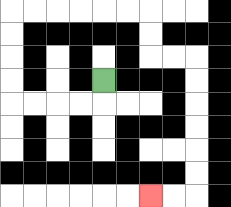{'start': '[4, 3]', 'end': '[6, 8]', 'path_directions': 'D,L,L,L,L,U,U,U,U,R,R,R,R,R,R,D,D,R,R,D,D,D,D,D,D,L,L', 'path_coordinates': '[[4, 3], [4, 4], [3, 4], [2, 4], [1, 4], [0, 4], [0, 3], [0, 2], [0, 1], [0, 0], [1, 0], [2, 0], [3, 0], [4, 0], [5, 0], [6, 0], [6, 1], [6, 2], [7, 2], [8, 2], [8, 3], [8, 4], [8, 5], [8, 6], [8, 7], [8, 8], [7, 8], [6, 8]]'}